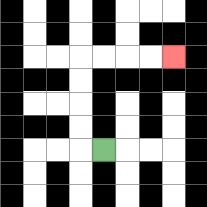{'start': '[4, 6]', 'end': '[7, 2]', 'path_directions': 'L,U,U,U,U,R,R,R,R', 'path_coordinates': '[[4, 6], [3, 6], [3, 5], [3, 4], [3, 3], [3, 2], [4, 2], [5, 2], [6, 2], [7, 2]]'}